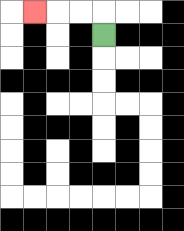{'start': '[4, 1]', 'end': '[1, 0]', 'path_directions': 'U,L,L,L', 'path_coordinates': '[[4, 1], [4, 0], [3, 0], [2, 0], [1, 0]]'}